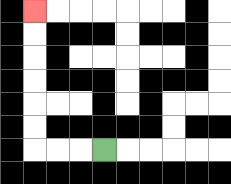{'start': '[4, 6]', 'end': '[1, 0]', 'path_directions': 'L,L,L,U,U,U,U,U,U', 'path_coordinates': '[[4, 6], [3, 6], [2, 6], [1, 6], [1, 5], [1, 4], [1, 3], [1, 2], [1, 1], [1, 0]]'}